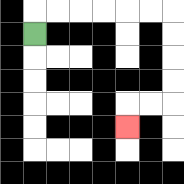{'start': '[1, 1]', 'end': '[5, 5]', 'path_directions': 'U,R,R,R,R,R,R,D,D,D,D,L,L,D', 'path_coordinates': '[[1, 1], [1, 0], [2, 0], [3, 0], [4, 0], [5, 0], [6, 0], [7, 0], [7, 1], [7, 2], [7, 3], [7, 4], [6, 4], [5, 4], [5, 5]]'}